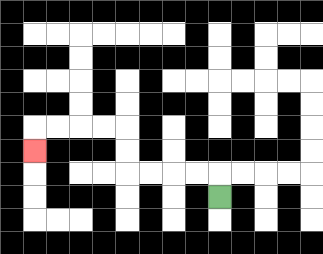{'start': '[9, 8]', 'end': '[1, 6]', 'path_directions': 'U,L,L,L,L,U,U,L,L,L,L,D', 'path_coordinates': '[[9, 8], [9, 7], [8, 7], [7, 7], [6, 7], [5, 7], [5, 6], [5, 5], [4, 5], [3, 5], [2, 5], [1, 5], [1, 6]]'}